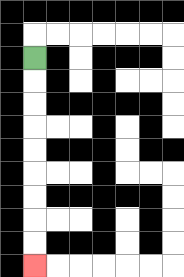{'start': '[1, 2]', 'end': '[1, 11]', 'path_directions': 'D,D,D,D,D,D,D,D,D', 'path_coordinates': '[[1, 2], [1, 3], [1, 4], [1, 5], [1, 6], [1, 7], [1, 8], [1, 9], [1, 10], [1, 11]]'}